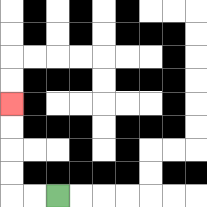{'start': '[2, 8]', 'end': '[0, 4]', 'path_directions': 'L,L,U,U,U,U', 'path_coordinates': '[[2, 8], [1, 8], [0, 8], [0, 7], [0, 6], [0, 5], [0, 4]]'}